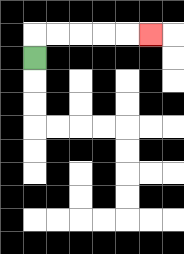{'start': '[1, 2]', 'end': '[6, 1]', 'path_directions': 'U,R,R,R,R,R', 'path_coordinates': '[[1, 2], [1, 1], [2, 1], [3, 1], [4, 1], [5, 1], [6, 1]]'}